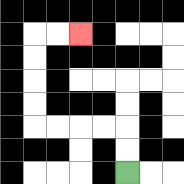{'start': '[5, 7]', 'end': '[3, 1]', 'path_directions': 'U,U,L,L,L,L,U,U,U,U,R,R', 'path_coordinates': '[[5, 7], [5, 6], [5, 5], [4, 5], [3, 5], [2, 5], [1, 5], [1, 4], [1, 3], [1, 2], [1, 1], [2, 1], [3, 1]]'}